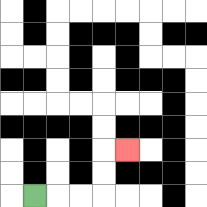{'start': '[1, 8]', 'end': '[5, 6]', 'path_directions': 'R,R,R,U,U,R', 'path_coordinates': '[[1, 8], [2, 8], [3, 8], [4, 8], [4, 7], [4, 6], [5, 6]]'}